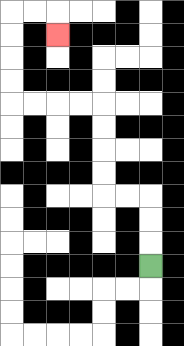{'start': '[6, 11]', 'end': '[2, 1]', 'path_directions': 'U,U,U,L,L,U,U,U,U,L,L,L,L,U,U,U,U,R,R,D', 'path_coordinates': '[[6, 11], [6, 10], [6, 9], [6, 8], [5, 8], [4, 8], [4, 7], [4, 6], [4, 5], [4, 4], [3, 4], [2, 4], [1, 4], [0, 4], [0, 3], [0, 2], [0, 1], [0, 0], [1, 0], [2, 0], [2, 1]]'}